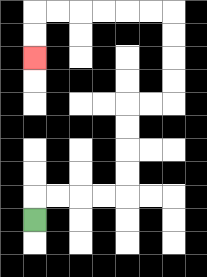{'start': '[1, 9]', 'end': '[1, 2]', 'path_directions': 'U,R,R,R,R,U,U,U,U,R,R,U,U,U,U,L,L,L,L,L,L,D,D', 'path_coordinates': '[[1, 9], [1, 8], [2, 8], [3, 8], [4, 8], [5, 8], [5, 7], [5, 6], [5, 5], [5, 4], [6, 4], [7, 4], [7, 3], [7, 2], [7, 1], [7, 0], [6, 0], [5, 0], [4, 0], [3, 0], [2, 0], [1, 0], [1, 1], [1, 2]]'}